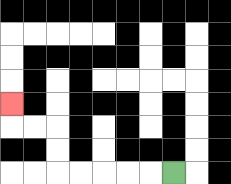{'start': '[7, 7]', 'end': '[0, 4]', 'path_directions': 'L,L,L,L,L,U,U,L,L,U', 'path_coordinates': '[[7, 7], [6, 7], [5, 7], [4, 7], [3, 7], [2, 7], [2, 6], [2, 5], [1, 5], [0, 5], [0, 4]]'}